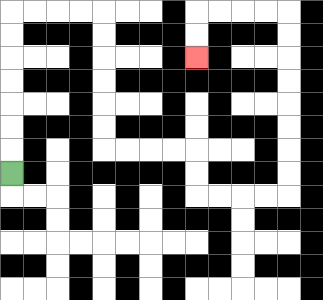{'start': '[0, 7]', 'end': '[8, 2]', 'path_directions': 'U,U,U,U,U,U,U,R,R,R,R,D,D,D,D,D,D,R,R,R,R,D,D,R,R,R,R,U,U,U,U,U,U,U,U,L,L,L,L,D,D', 'path_coordinates': '[[0, 7], [0, 6], [0, 5], [0, 4], [0, 3], [0, 2], [0, 1], [0, 0], [1, 0], [2, 0], [3, 0], [4, 0], [4, 1], [4, 2], [4, 3], [4, 4], [4, 5], [4, 6], [5, 6], [6, 6], [7, 6], [8, 6], [8, 7], [8, 8], [9, 8], [10, 8], [11, 8], [12, 8], [12, 7], [12, 6], [12, 5], [12, 4], [12, 3], [12, 2], [12, 1], [12, 0], [11, 0], [10, 0], [9, 0], [8, 0], [8, 1], [8, 2]]'}